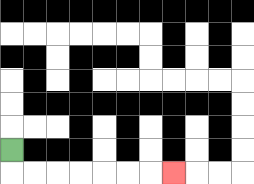{'start': '[0, 6]', 'end': '[7, 7]', 'path_directions': 'D,R,R,R,R,R,R,R', 'path_coordinates': '[[0, 6], [0, 7], [1, 7], [2, 7], [3, 7], [4, 7], [5, 7], [6, 7], [7, 7]]'}